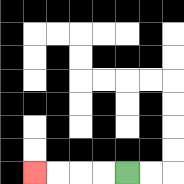{'start': '[5, 7]', 'end': '[1, 7]', 'path_directions': 'L,L,L,L', 'path_coordinates': '[[5, 7], [4, 7], [3, 7], [2, 7], [1, 7]]'}